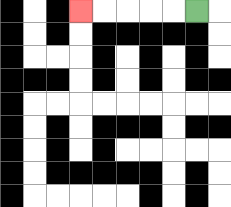{'start': '[8, 0]', 'end': '[3, 0]', 'path_directions': 'L,L,L,L,L', 'path_coordinates': '[[8, 0], [7, 0], [6, 0], [5, 0], [4, 0], [3, 0]]'}